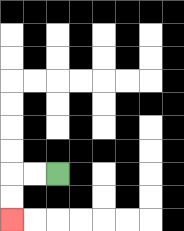{'start': '[2, 7]', 'end': '[0, 9]', 'path_directions': 'L,L,D,D', 'path_coordinates': '[[2, 7], [1, 7], [0, 7], [0, 8], [0, 9]]'}